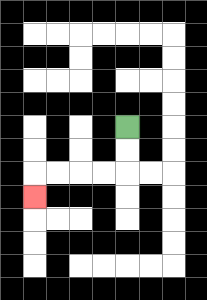{'start': '[5, 5]', 'end': '[1, 8]', 'path_directions': 'D,D,L,L,L,L,D', 'path_coordinates': '[[5, 5], [5, 6], [5, 7], [4, 7], [3, 7], [2, 7], [1, 7], [1, 8]]'}